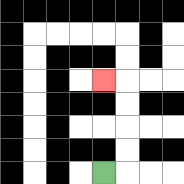{'start': '[4, 7]', 'end': '[4, 3]', 'path_directions': 'R,U,U,U,U,L', 'path_coordinates': '[[4, 7], [5, 7], [5, 6], [5, 5], [5, 4], [5, 3], [4, 3]]'}